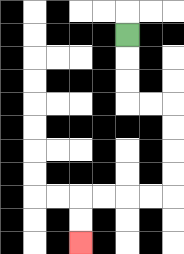{'start': '[5, 1]', 'end': '[3, 10]', 'path_directions': 'D,D,D,R,R,D,D,D,D,L,L,L,L,D,D', 'path_coordinates': '[[5, 1], [5, 2], [5, 3], [5, 4], [6, 4], [7, 4], [7, 5], [7, 6], [7, 7], [7, 8], [6, 8], [5, 8], [4, 8], [3, 8], [3, 9], [3, 10]]'}